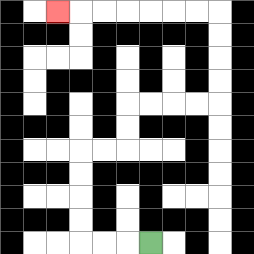{'start': '[6, 10]', 'end': '[2, 0]', 'path_directions': 'L,L,L,U,U,U,U,R,R,U,U,R,R,R,R,U,U,U,U,L,L,L,L,L,L,L', 'path_coordinates': '[[6, 10], [5, 10], [4, 10], [3, 10], [3, 9], [3, 8], [3, 7], [3, 6], [4, 6], [5, 6], [5, 5], [5, 4], [6, 4], [7, 4], [8, 4], [9, 4], [9, 3], [9, 2], [9, 1], [9, 0], [8, 0], [7, 0], [6, 0], [5, 0], [4, 0], [3, 0], [2, 0]]'}